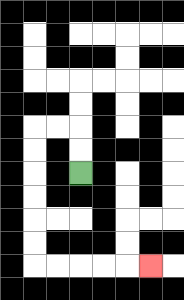{'start': '[3, 7]', 'end': '[6, 11]', 'path_directions': 'U,U,L,L,D,D,D,D,D,D,R,R,R,R,R', 'path_coordinates': '[[3, 7], [3, 6], [3, 5], [2, 5], [1, 5], [1, 6], [1, 7], [1, 8], [1, 9], [1, 10], [1, 11], [2, 11], [3, 11], [4, 11], [5, 11], [6, 11]]'}